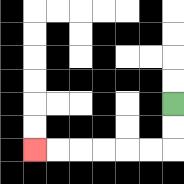{'start': '[7, 4]', 'end': '[1, 6]', 'path_directions': 'D,D,L,L,L,L,L,L', 'path_coordinates': '[[7, 4], [7, 5], [7, 6], [6, 6], [5, 6], [4, 6], [3, 6], [2, 6], [1, 6]]'}